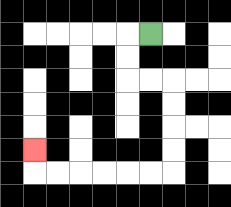{'start': '[6, 1]', 'end': '[1, 6]', 'path_directions': 'L,D,D,R,R,D,D,D,D,L,L,L,L,L,L,U', 'path_coordinates': '[[6, 1], [5, 1], [5, 2], [5, 3], [6, 3], [7, 3], [7, 4], [7, 5], [7, 6], [7, 7], [6, 7], [5, 7], [4, 7], [3, 7], [2, 7], [1, 7], [1, 6]]'}